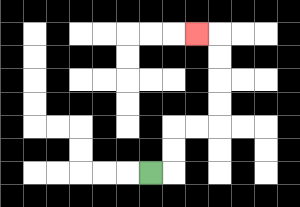{'start': '[6, 7]', 'end': '[8, 1]', 'path_directions': 'R,U,U,R,R,U,U,U,U,L', 'path_coordinates': '[[6, 7], [7, 7], [7, 6], [7, 5], [8, 5], [9, 5], [9, 4], [9, 3], [9, 2], [9, 1], [8, 1]]'}